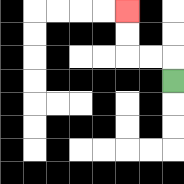{'start': '[7, 3]', 'end': '[5, 0]', 'path_directions': 'U,L,L,U,U', 'path_coordinates': '[[7, 3], [7, 2], [6, 2], [5, 2], [5, 1], [5, 0]]'}